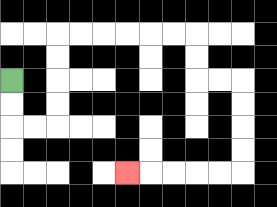{'start': '[0, 3]', 'end': '[5, 7]', 'path_directions': 'D,D,R,R,U,U,U,U,R,R,R,R,R,R,D,D,R,R,D,D,D,D,L,L,L,L,L', 'path_coordinates': '[[0, 3], [0, 4], [0, 5], [1, 5], [2, 5], [2, 4], [2, 3], [2, 2], [2, 1], [3, 1], [4, 1], [5, 1], [6, 1], [7, 1], [8, 1], [8, 2], [8, 3], [9, 3], [10, 3], [10, 4], [10, 5], [10, 6], [10, 7], [9, 7], [8, 7], [7, 7], [6, 7], [5, 7]]'}